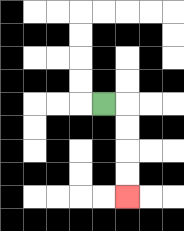{'start': '[4, 4]', 'end': '[5, 8]', 'path_directions': 'R,D,D,D,D', 'path_coordinates': '[[4, 4], [5, 4], [5, 5], [5, 6], [5, 7], [5, 8]]'}